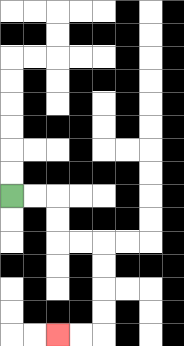{'start': '[0, 8]', 'end': '[2, 14]', 'path_directions': 'R,R,D,D,R,R,D,D,D,D,L,L', 'path_coordinates': '[[0, 8], [1, 8], [2, 8], [2, 9], [2, 10], [3, 10], [4, 10], [4, 11], [4, 12], [4, 13], [4, 14], [3, 14], [2, 14]]'}